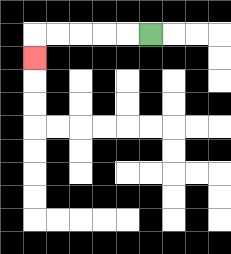{'start': '[6, 1]', 'end': '[1, 2]', 'path_directions': 'L,L,L,L,L,D', 'path_coordinates': '[[6, 1], [5, 1], [4, 1], [3, 1], [2, 1], [1, 1], [1, 2]]'}